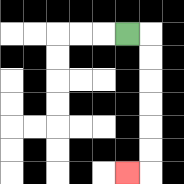{'start': '[5, 1]', 'end': '[5, 7]', 'path_directions': 'R,D,D,D,D,D,D,L', 'path_coordinates': '[[5, 1], [6, 1], [6, 2], [6, 3], [6, 4], [6, 5], [6, 6], [6, 7], [5, 7]]'}